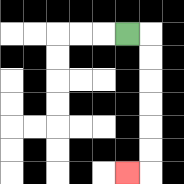{'start': '[5, 1]', 'end': '[5, 7]', 'path_directions': 'R,D,D,D,D,D,D,L', 'path_coordinates': '[[5, 1], [6, 1], [6, 2], [6, 3], [6, 4], [6, 5], [6, 6], [6, 7], [5, 7]]'}